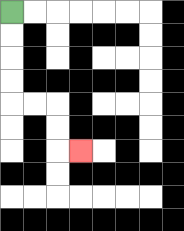{'start': '[0, 0]', 'end': '[3, 6]', 'path_directions': 'D,D,D,D,R,R,D,D,R', 'path_coordinates': '[[0, 0], [0, 1], [0, 2], [0, 3], [0, 4], [1, 4], [2, 4], [2, 5], [2, 6], [3, 6]]'}